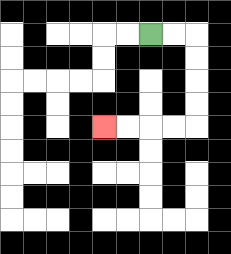{'start': '[6, 1]', 'end': '[4, 5]', 'path_directions': 'R,R,D,D,D,D,L,L,L,L', 'path_coordinates': '[[6, 1], [7, 1], [8, 1], [8, 2], [8, 3], [8, 4], [8, 5], [7, 5], [6, 5], [5, 5], [4, 5]]'}